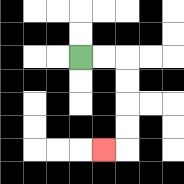{'start': '[3, 2]', 'end': '[4, 6]', 'path_directions': 'R,R,D,D,D,D,L', 'path_coordinates': '[[3, 2], [4, 2], [5, 2], [5, 3], [5, 4], [5, 5], [5, 6], [4, 6]]'}